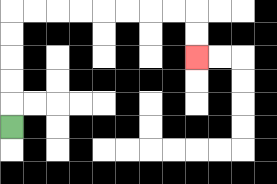{'start': '[0, 5]', 'end': '[8, 2]', 'path_directions': 'U,U,U,U,U,R,R,R,R,R,R,R,R,D,D', 'path_coordinates': '[[0, 5], [0, 4], [0, 3], [0, 2], [0, 1], [0, 0], [1, 0], [2, 0], [3, 0], [4, 0], [5, 0], [6, 0], [7, 0], [8, 0], [8, 1], [8, 2]]'}